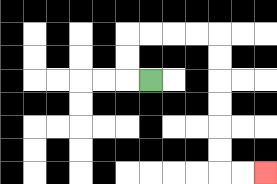{'start': '[6, 3]', 'end': '[11, 7]', 'path_directions': 'L,U,U,R,R,R,R,D,D,D,D,D,D,R,R', 'path_coordinates': '[[6, 3], [5, 3], [5, 2], [5, 1], [6, 1], [7, 1], [8, 1], [9, 1], [9, 2], [9, 3], [9, 4], [9, 5], [9, 6], [9, 7], [10, 7], [11, 7]]'}